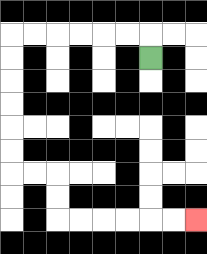{'start': '[6, 2]', 'end': '[8, 9]', 'path_directions': 'U,L,L,L,L,L,L,D,D,D,D,D,D,R,R,D,D,R,R,R,R,R,R', 'path_coordinates': '[[6, 2], [6, 1], [5, 1], [4, 1], [3, 1], [2, 1], [1, 1], [0, 1], [0, 2], [0, 3], [0, 4], [0, 5], [0, 6], [0, 7], [1, 7], [2, 7], [2, 8], [2, 9], [3, 9], [4, 9], [5, 9], [6, 9], [7, 9], [8, 9]]'}